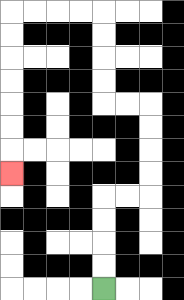{'start': '[4, 12]', 'end': '[0, 7]', 'path_directions': 'U,U,U,U,R,R,U,U,U,U,L,L,U,U,U,U,L,L,L,L,D,D,D,D,D,D,D', 'path_coordinates': '[[4, 12], [4, 11], [4, 10], [4, 9], [4, 8], [5, 8], [6, 8], [6, 7], [6, 6], [6, 5], [6, 4], [5, 4], [4, 4], [4, 3], [4, 2], [4, 1], [4, 0], [3, 0], [2, 0], [1, 0], [0, 0], [0, 1], [0, 2], [0, 3], [0, 4], [0, 5], [0, 6], [0, 7]]'}